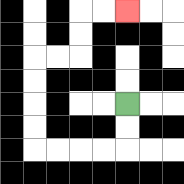{'start': '[5, 4]', 'end': '[5, 0]', 'path_directions': 'D,D,L,L,L,L,U,U,U,U,R,R,U,U,R,R', 'path_coordinates': '[[5, 4], [5, 5], [5, 6], [4, 6], [3, 6], [2, 6], [1, 6], [1, 5], [1, 4], [1, 3], [1, 2], [2, 2], [3, 2], [3, 1], [3, 0], [4, 0], [5, 0]]'}